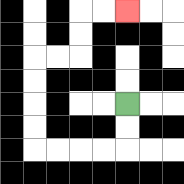{'start': '[5, 4]', 'end': '[5, 0]', 'path_directions': 'D,D,L,L,L,L,U,U,U,U,R,R,U,U,R,R', 'path_coordinates': '[[5, 4], [5, 5], [5, 6], [4, 6], [3, 6], [2, 6], [1, 6], [1, 5], [1, 4], [1, 3], [1, 2], [2, 2], [3, 2], [3, 1], [3, 0], [4, 0], [5, 0]]'}